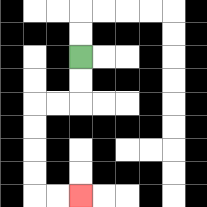{'start': '[3, 2]', 'end': '[3, 8]', 'path_directions': 'D,D,L,L,D,D,D,D,R,R', 'path_coordinates': '[[3, 2], [3, 3], [3, 4], [2, 4], [1, 4], [1, 5], [1, 6], [1, 7], [1, 8], [2, 8], [3, 8]]'}